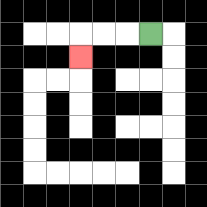{'start': '[6, 1]', 'end': '[3, 2]', 'path_directions': 'L,L,L,D', 'path_coordinates': '[[6, 1], [5, 1], [4, 1], [3, 1], [3, 2]]'}